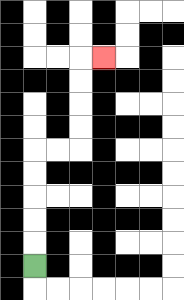{'start': '[1, 11]', 'end': '[4, 2]', 'path_directions': 'U,U,U,U,U,R,R,U,U,U,U,R', 'path_coordinates': '[[1, 11], [1, 10], [1, 9], [1, 8], [1, 7], [1, 6], [2, 6], [3, 6], [3, 5], [3, 4], [3, 3], [3, 2], [4, 2]]'}